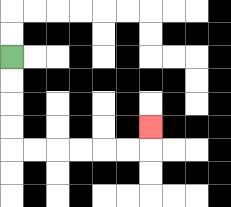{'start': '[0, 2]', 'end': '[6, 5]', 'path_directions': 'D,D,D,D,R,R,R,R,R,R,U', 'path_coordinates': '[[0, 2], [0, 3], [0, 4], [0, 5], [0, 6], [1, 6], [2, 6], [3, 6], [4, 6], [5, 6], [6, 6], [6, 5]]'}